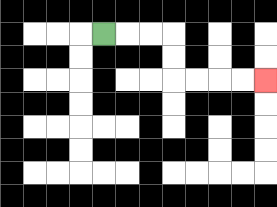{'start': '[4, 1]', 'end': '[11, 3]', 'path_directions': 'R,R,R,D,D,R,R,R,R', 'path_coordinates': '[[4, 1], [5, 1], [6, 1], [7, 1], [7, 2], [7, 3], [8, 3], [9, 3], [10, 3], [11, 3]]'}